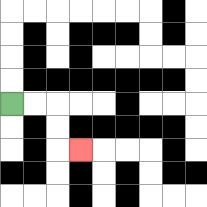{'start': '[0, 4]', 'end': '[3, 6]', 'path_directions': 'R,R,D,D,R', 'path_coordinates': '[[0, 4], [1, 4], [2, 4], [2, 5], [2, 6], [3, 6]]'}